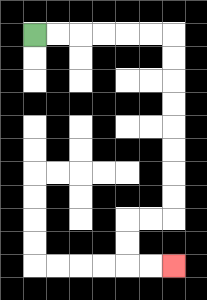{'start': '[1, 1]', 'end': '[7, 11]', 'path_directions': 'R,R,R,R,R,R,D,D,D,D,D,D,D,D,L,L,D,D,R,R', 'path_coordinates': '[[1, 1], [2, 1], [3, 1], [4, 1], [5, 1], [6, 1], [7, 1], [7, 2], [7, 3], [7, 4], [7, 5], [7, 6], [7, 7], [7, 8], [7, 9], [6, 9], [5, 9], [5, 10], [5, 11], [6, 11], [7, 11]]'}